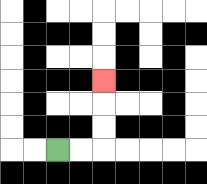{'start': '[2, 6]', 'end': '[4, 3]', 'path_directions': 'R,R,U,U,U', 'path_coordinates': '[[2, 6], [3, 6], [4, 6], [4, 5], [4, 4], [4, 3]]'}